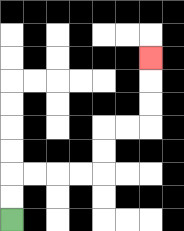{'start': '[0, 9]', 'end': '[6, 2]', 'path_directions': 'U,U,R,R,R,R,U,U,R,R,U,U,U', 'path_coordinates': '[[0, 9], [0, 8], [0, 7], [1, 7], [2, 7], [3, 7], [4, 7], [4, 6], [4, 5], [5, 5], [6, 5], [6, 4], [6, 3], [6, 2]]'}